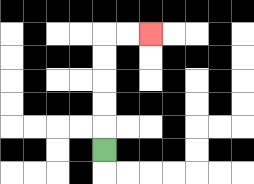{'start': '[4, 6]', 'end': '[6, 1]', 'path_directions': 'U,U,U,U,U,R,R', 'path_coordinates': '[[4, 6], [4, 5], [4, 4], [4, 3], [4, 2], [4, 1], [5, 1], [6, 1]]'}